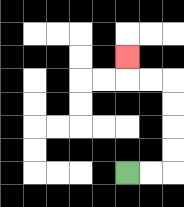{'start': '[5, 7]', 'end': '[5, 2]', 'path_directions': 'R,R,U,U,U,U,L,L,U', 'path_coordinates': '[[5, 7], [6, 7], [7, 7], [7, 6], [7, 5], [7, 4], [7, 3], [6, 3], [5, 3], [5, 2]]'}